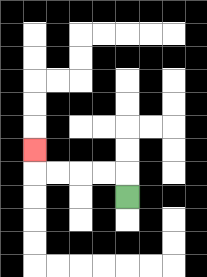{'start': '[5, 8]', 'end': '[1, 6]', 'path_directions': 'U,L,L,L,L,U', 'path_coordinates': '[[5, 8], [5, 7], [4, 7], [3, 7], [2, 7], [1, 7], [1, 6]]'}